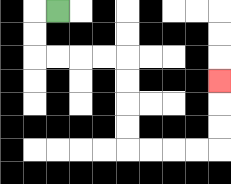{'start': '[2, 0]', 'end': '[9, 3]', 'path_directions': 'L,D,D,R,R,R,R,D,D,D,D,R,R,R,R,U,U,U', 'path_coordinates': '[[2, 0], [1, 0], [1, 1], [1, 2], [2, 2], [3, 2], [4, 2], [5, 2], [5, 3], [5, 4], [5, 5], [5, 6], [6, 6], [7, 6], [8, 6], [9, 6], [9, 5], [9, 4], [9, 3]]'}